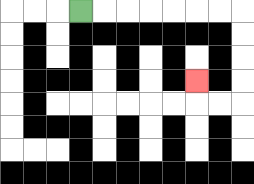{'start': '[3, 0]', 'end': '[8, 3]', 'path_directions': 'R,R,R,R,R,R,R,D,D,D,D,L,L,U', 'path_coordinates': '[[3, 0], [4, 0], [5, 0], [6, 0], [7, 0], [8, 0], [9, 0], [10, 0], [10, 1], [10, 2], [10, 3], [10, 4], [9, 4], [8, 4], [8, 3]]'}